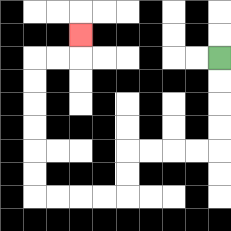{'start': '[9, 2]', 'end': '[3, 1]', 'path_directions': 'D,D,D,D,L,L,L,L,D,D,L,L,L,L,U,U,U,U,U,U,R,R,U', 'path_coordinates': '[[9, 2], [9, 3], [9, 4], [9, 5], [9, 6], [8, 6], [7, 6], [6, 6], [5, 6], [5, 7], [5, 8], [4, 8], [3, 8], [2, 8], [1, 8], [1, 7], [1, 6], [1, 5], [1, 4], [1, 3], [1, 2], [2, 2], [3, 2], [3, 1]]'}